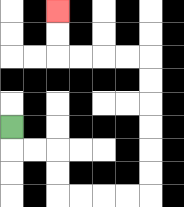{'start': '[0, 5]', 'end': '[2, 0]', 'path_directions': 'D,R,R,D,D,R,R,R,R,U,U,U,U,U,U,L,L,L,L,U,U', 'path_coordinates': '[[0, 5], [0, 6], [1, 6], [2, 6], [2, 7], [2, 8], [3, 8], [4, 8], [5, 8], [6, 8], [6, 7], [6, 6], [6, 5], [6, 4], [6, 3], [6, 2], [5, 2], [4, 2], [3, 2], [2, 2], [2, 1], [2, 0]]'}